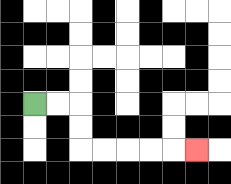{'start': '[1, 4]', 'end': '[8, 6]', 'path_directions': 'R,R,D,D,R,R,R,R,R', 'path_coordinates': '[[1, 4], [2, 4], [3, 4], [3, 5], [3, 6], [4, 6], [5, 6], [6, 6], [7, 6], [8, 6]]'}